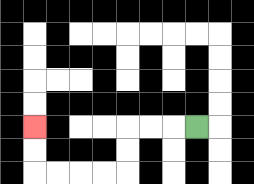{'start': '[8, 5]', 'end': '[1, 5]', 'path_directions': 'L,L,L,D,D,L,L,L,L,U,U', 'path_coordinates': '[[8, 5], [7, 5], [6, 5], [5, 5], [5, 6], [5, 7], [4, 7], [3, 7], [2, 7], [1, 7], [1, 6], [1, 5]]'}